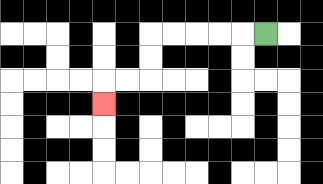{'start': '[11, 1]', 'end': '[4, 4]', 'path_directions': 'L,L,L,L,L,D,D,L,L,D', 'path_coordinates': '[[11, 1], [10, 1], [9, 1], [8, 1], [7, 1], [6, 1], [6, 2], [6, 3], [5, 3], [4, 3], [4, 4]]'}